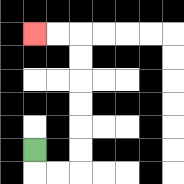{'start': '[1, 6]', 'end': '[1, 1]', 'path_directions': 'D,R,R,U,U,U,U,U,U,L,L', 'path_coordinates': '[[1, 6], [1, 7], [2, 7], [3, 7], [3, 6], [3, 5], [3, 4], [3, 3], [3, 2], [3, 1], [2, 1], [1, 1]]'}